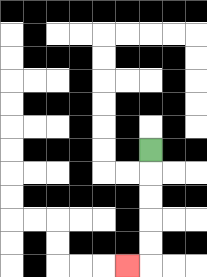{'start': '[6, 6]', 'end': '[5, 11]', 'path_directions': 'D,D,D,D,D,L', 'path_coordinates': '[[6, 6], [6, 7], [6, 8], [6, 9], [6, 10], [6, 11], [5, 11]]'}